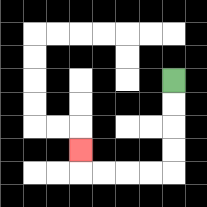{'start': '[7, 3]', 'end': '[3, 6]', 'path_directions': 'D,D,D,D,L,L,L,L,U', 'path_coordinates': '[[7, 3], [7, 4], [7, 5], [7, 6], [7, 7], [6, 7], [5, 7], [4, 7], [3, 7], [3, 6]]'}